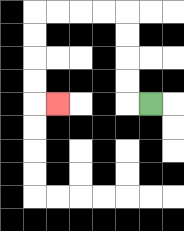{'start': '[6, 4]', 'end': '[2, 4]', 'path_directions': 'L,U,U,U,U,L,L,L,L,D,D,D,D,R', 'path_coordinates': '[[6, 4], [5, 4], [5, 3], [5, 2], [5, 1], [5, 0], [4, 0], [3, 0], [2, 0], [1, 0], [1, 1], [1, 2], [1, 3], [1, 4], [2, 4]]'}